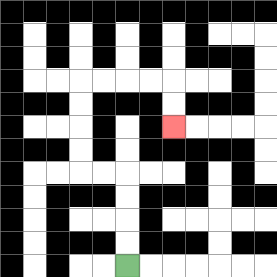{'start': '[5, 11]', 'end': '[7, 5]', 'path_directions': 'U,U,U,U,L,L,U,U,U,U,R,R,R,R,D,D', 'path_coordinates': '[[5, 11], [5, 10], [5, 9], [5, 8], [5, 7], [4, 7], [3, 7], [3, 6], [3, 5], [3, 4], [3, 3], [4, 3], [5, 3], [6, 3], [7, 3], [7, 4], [7, 5]]'}